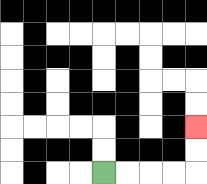{'start': '[4, 7]', 'end': '[8, 5]', 'path_directions': 'R,R,R,R,U,U', 'path_coordinates': '[[4, 7], [5, 7], [6, 7], [7, 7], [8, 7], [8, 6], [8, 5]]'}